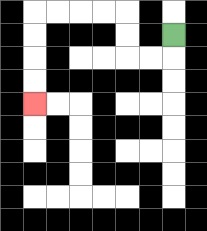{'start': '[7, 1]', 'end': '[1, 4]', 'path_directions': 'D,L,L,U,U,L,L,L,L,D,D,D,D', 'path_coordinates': '[[7, 1], [7, 2], [6, 2], [5, 2], [5, 1], [5, 0], [4, 0], [3, 0], [2, 0], [1, 0], [1, 1], [1, 2], [1, 3], [1, 4]]'}